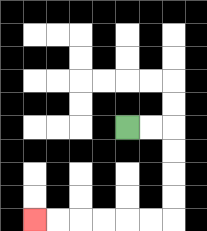{'start': '[5, 5]', 'end': '[1, 9]', 'path_directions': 'R,R,D,D,D,D,L,L,L,L,L,L', 'path_coordinates': '[[5, 5], [6, 5], [7, 5], [7, 6], [7, 7], [7, 8], [7, 9], [6, 9], [5, 9], [4, 9], [3, 9], [2, 9], [1, 9]]'}